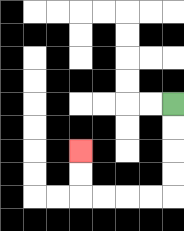{'start': '[7, 4]', 'end': '[3, 6]', 'path_directions': 'D,D,D,D,L,L,L,L,U,U', 'path_coordinates': '[[7, 4], [7, 5], [7, 6], [7, 7], [7, 8], [6, 8], [5, 8], [4, 8], [3, 8], [3, 7], [3, 6]]'}